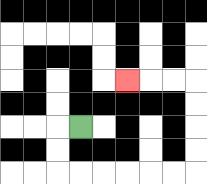{'start': '[3, 5]', 'end': '[5, 3]', 'path_directions': 'L,D,D,R,R,R,R,R,R,U,U,U,U,L,L,L', 'path_coordinates': '[[3, 5], [2, 5], [2, 6], [2, 7], [3, 7], [4, 7], [5, 7], [6, 7], [7, 7], [8, 7], [8, 6], [8, 5], [8, 4], [8, 3], [7, 3], [6, 3], [5, 3]]'}